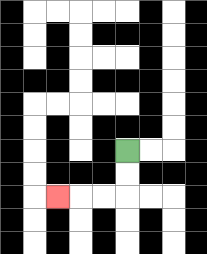{'start': '[5, 6]', 'end': '[2, 8]', 'path_directions': 'D,D,L,L,L', 'path_coordinates': '[[5, 6], [5, 7], [5, 8], [4, 8], [3, 8], [2, 8]]'}